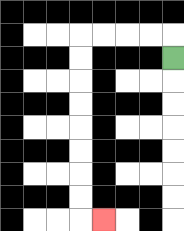{'start': '[7, 2]', 'end': '[4, 9]', 'path_directions': 'U,L,L,L,L,D,D,D,D,D,D,D,D,R', 'path_coordinates': '[[7, 2], [7, 1], [6, 1], [5, 1], [4, 1], [3, 1], [3, 2], [3, 3], [3, 4], [3, 5], [3, 6], [3, 7], [3, 8], [3, 9], [4, 9]]'}